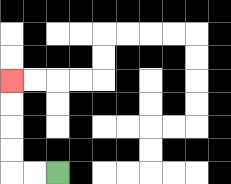{'start': '[2, 7]', 'end': '[0, 3]', 'path_directions': 'L,L,U,U,U,U', 'path_coordinates': '[[2, 7], [1, 7], [0, 7], [0, 6], [0, 5], [0, 4], [0, 3]]'}